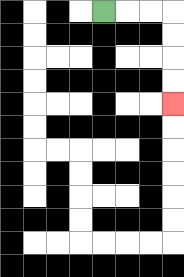{'start': '[4, 0]', 'end': '[7, 4]', 'path_directions': 'R,R,R,D,D,D,D', 'path_coordinates': '[[4, 0], [5, 0], [6, 0], [7, 0], [7, 1], [7, 2], [7, 3], [7, 4]]'}